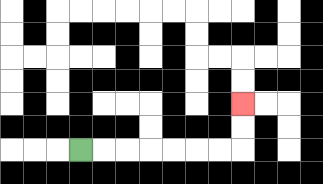{'start': '[3, 6]', 'end': '[10, 4]', 'path_directions': 'R,R,R,R,R,R,R,U,U', 'path_coordinates': '[[3, 6], [4, 6], [5, 6], [6, 6], [7, 6], [8, 6], [9, 6], [10, 6], [10, 5], [10, 4]]'}